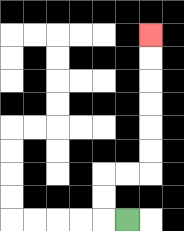{'start': '[5, 9]', 'end': '[6, 1]', 'path_directions': 'L,U,U,R,R,U,U,U,U,U,U', 'path_coordinates': '[[5, 9], [4, 9], [4, 8], [4, 7], [5, 7], [6, 7], [6, 6], [6, 5], [6, 4], [6, 3], [6, 2], [6, 1]]'}